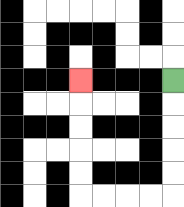{'start': '[7, 3]', 'end': '[3, 3]', 'path_directions': 'D,D,D,D,D,L,L,L,L,U,U,U,U,U', 'path_coordinates': '[[7, 3], [7, 4], [7, 5], [7, 6], [7, 7], [7, 8], [6, 8], [5, 8], [4, 8], [3, 8], [3, 7], [3, 6], [3, 5], [3, 4], [3, 3]]'}